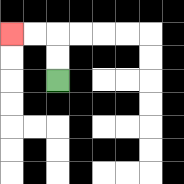{'start': '[2, 3]', 'end': '[0, 1]', 'path_directions': 'U,U,L,L', 'path_coordinates': '[[2, 3], [2, 2], [2, 1], [1, 1], [0, 1]]'}